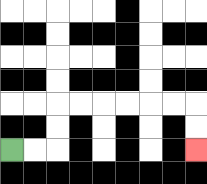{'start': '[0, 6]', 'end': '[8, 6]', 'path_directions': 'R,R,U,U,R,R,R,R,R,R,D,D', 'path_coordinates': '[[0, 6], [1, 6], [2, 6], [2, 5], [2, 4], [3, 4], [4, 4], [5, 4], [6, 4], [7, 4], [8, 4], [8, 5], [8, 6]]'}